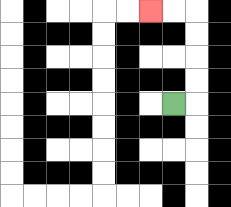{'start': '[7, 4]', 'end': '[6, 0]', 'path_directions': 'R,U,U,U,U,L,L', 'path_coordinates': '[[7, 4], [8, 4], [8, 3], [8, 2], [8, 1], [8, 0], [7, 0], [6, 0]]'}